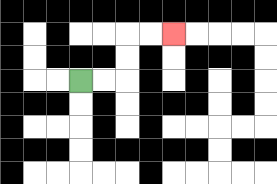{'start': '[3, 3]', 'end': '[7, 1]', 'path_directions': 'R,R,U,U,R,R', 'path_coordinates': '[[3, 3], [4, 3], [5, 3], [5, 2], [5, 1], [6, 1], [7, 1]]'}